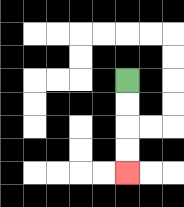{'start': '[5, 3]', 'end': '[5, 7]', 'path_directions': 'D,D,D,D', 'path_coordinates': '[[5, 3], [5, 4], [5, 5], [5, 6], [5, 7]]'}